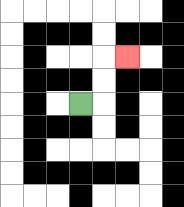{'start': '[3, 4]', 'end': '[5, 2]', 'path_directions': 'R,U,U,R', 'path_coordinates': '[[3, 4], [4, 4], [4, 3], [4, 2], [5, 2]]'}